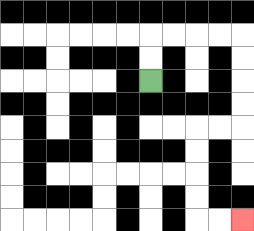{'start': '[6, 3]', 'end': '[10, 9]', 'path_directions': 'U,U,R,R,R,R,D,D,D,D,L,L,D,D,D,D,R,R', 'path_coordinates': '[[6, 3], [6, 2], [6, 1], [7, 1], [8, 1], [9, 1], [10, 1], [10, 2], [10, 3], [10, 4], [10, 5], [9, 5], [8, 5], [8, 6], [8, 7], [8, 8], [8, 9], [9, 9], [10, 9]]'}